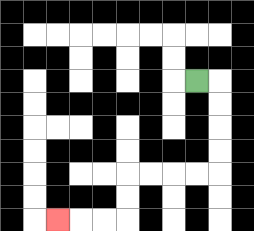{'start': '[8, 3]', 'end': '[2, 9]', 'path_directions': 'R,D,D,D,D,L,L,L,L,D,D,L,L,L', 'path_coordinates': '[[8, 3], [9, 3], [9, 4], [9, 5], [9, 6], [9, 7], [8, 7], [7, 7], [6, 7], [5, 7], [5, 8], [5, 9], [4, 9], [3, 9], [2, 9]]'}